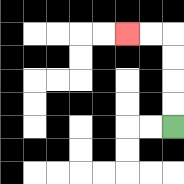{'start': '[7, 5]', 'end': '[5, 1]', 'path_directions': 'U,U,U,U,L,L', 'path_coordinates': '[[7, 5], [7, 4], [7, 3], [7, 2], [7, 1], [6, 1], [5, 1]]'}